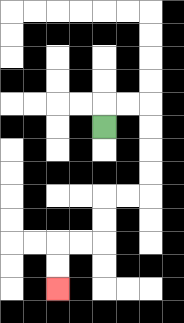{'start': '[4, 5]', 'end': '[2, 12]', 'path_directions': 'U,R,R,D,D,D,D,L,L,D,D,L,L,D,D', 'path_coordinates': '[[4, 5], [4, 4], [5, 4], [6, 4], [6, 5], [6, 6], [6, 7], [6, 8], [5, 8], [4, 8], [4, 9], [4, 10], [3, 10], [2, 10], [2, 11], [2, 12]]'}